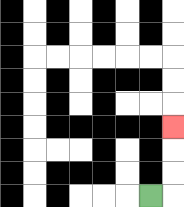{'start': '[6, 8]', 'end': '[7, 5]', 'path_directions': 'R,U,U,U', 'path_coordinates': '[[6, 8], [7, 8], [7, 7], [7, 6], [7, 5]]'}